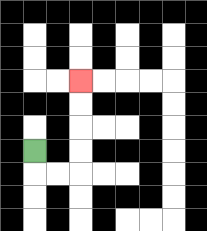{'start': '[1, 6]', 'end': '[3, 3]', 'path_directions': 'D,R,R,U,U,U,U', 'path_coordinates': '[[1, 6], [1, 7], [2, 7], [3, 7], [3, 6], [3, 5], [3, 4], [3, 3]]'}